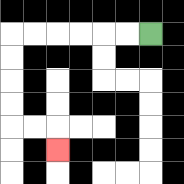{'start': '[6, 1]', 'end': '[2, 6]', 'path_directions': 'L,L,L,L,L,L,D,D,D,D,R,R,D', 'path_coordinates': '[[6, 1], [5, 1], [4, 1], [3, 1], [2, 1], [1, 1], [0, 1], [0, 2], [0, 3], [0, 4], [0, 5], [1, 5], [2, 5], [2, 6]]'}